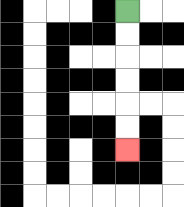{'start': '[5, 0]', 'end': '[5, 6]', 'path_directions': 'D,D,D,D,D,D', 'path_coordinates': '[[5, 0], [5, 1], [5, 2], [5, 3], [5, 4], [5, 5], [5, 6]]'}